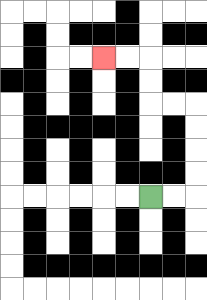{'start': '[6, 8]', 'end': '[4, 2]', 'path_directions': 'R,R,U,U,U,U,L,L,U,U,L,L', 'path_coordinates': '[[6, 8], [7, 8], [8, 8], [8, 7], [8, 6], [8, 5], [8, 4], [7, 4], [6, 4], [6, 3], [6, 2], [5, 2], [4, 2]]'}